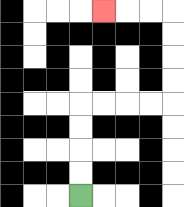{'start': '[3, 8]', 'end': '[4, 0]', 'path_directions': 'U,U,U,U,R,R,R,R,U,U,U,U,L,L,L', 'path_coordinates': '[[3, 8], [3, 7], [3, 6], [3, 5], [3, 4], [4, 4], [5, 4], [6, 4], [7, 4], [7, 3], [7, 2], [7, 1], [7, 0], [6, 0], [5, 0], [4, 0]]'}